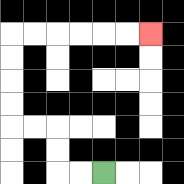{'start': '[4, 7]', 'end': '[6, 1]', 'path_directions': 'L,L,U,U,L,L,U,U,U,U,R,R,R,R,R,R', 'path_coordinates': '[[4, 7], [3, 7], [2, 7], [2, 6], [2, 5], [1, 5], [0, 5], [0, 4], [0, 3], [0, 2], [0, 1], [1, 1], [2, 1], [3, 1], [4, 1], [5, 1], [6, 1]]'}